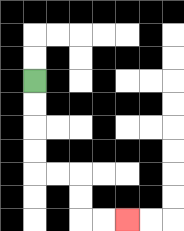{'start': '[1, 3]', 'end': '[5, 9]', 'path_directions': 'D,D,D,D,R,R,D,D,R,R', 'path_coordinates': '[[1, 3], [1, 4], [1, 5], [1, 6], [1, 7], [2, 7], [3, 7], [3, 8], [3, 9], [4, 9], [5, 9]]'}